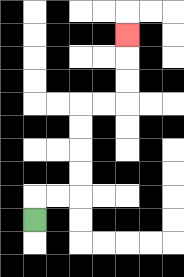{'start': '[1, 9]', 'end': '[5, 1]', 'path_directions': 'U,R,R,U,U,U,U,R,R,U,U,U', 'path_coordinates': '[[1, 9], [1, 8], [2, 8], [3, 8], [3, 7], [3, 6], [3, 5], [3, 4], [4, 4], [5, 4], [5, 3], [5, 2], [5, 1]]'}